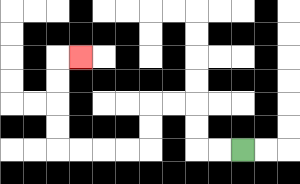{'start': '[10, 6]', 'end': '[3, 2]', 'path_directions': 'L,L,U,U,L,L,D,D,L,L,L,L,U,U,U,U,R', 'path_coordinates': '[[10, 6], [9, 6], [8, 6], [8, 5], [8, 4], [7, 4], [6, 4], [6, 5], [6, 6], [5, 6], [4, 6], [3, 6], [2, 6], [2, 5], [2, 4], [2, 3], [2, 2], [3, 2]]'}